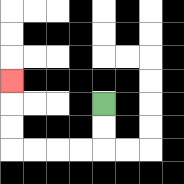{'start': '[4, 4]', 'end': '[0, 3]', 'path_directions': 'D,D,L,L,L,L,U,U,U', 'path_coordinates': '[[4, 4], [4, 5], [4, 6], [3, 6], [2, 6], [1, 6], [0, 6], [0, 5], [0, 4], [0, 3]]'}